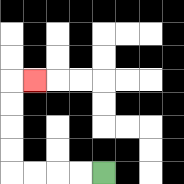{'start': '[4, 7]', 'end': '[1, 3]', 'path_directions': 'L,L,L,L,U,U,U,U,R', 'path_coordinates': '[[4, 7], [3, 7], [2, 7], [1, 7], [0, 7], [0, 6], [0, 5], [0, 4], [0, 3], [1, 3]]'}